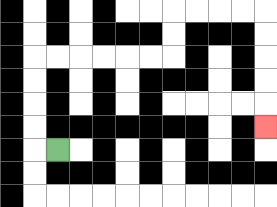{'start': '[2, 6]', 'end': '[11, 5]', 'path_directions': 'L,U,U,U,U,R,R,R,R,R,R,U,U,R,R,R,R,D,D,D,D,D', 'path_coordinates': '[[2, 6], [1, 6], [1, 5], [1, 4], [1, 3], [1, 2], [2, 2], [3, 2], [4, 2], [5, 2], [6, 2], [7, 2], [7, 1], [7, 0], [8, 0], [9, 0], [10, 0], [11, 0], [11, 1], [11, 2], [11, 3], [11, 4], [11, 5]]'}